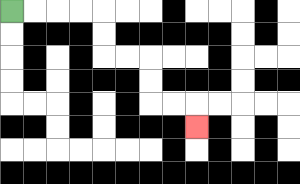{'start': '[0, 0]', 'end': '[8, 5]', 'path_directions': 'R,R,R,R,D,D,R,R,D,D,R,R,D', 'path_coordinates': '[[0, 0], [1, 0], [2, 0], [3, 0], [4, 0], [4, 1], [4, 2], [5, 2], [6, 2], [6, 3], [6, 4], [7, 4], [8, 4], [8, 5]]'}